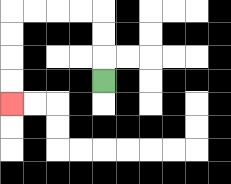{'start': '[4, 3]', 'end': '[0, 4]', 'path_directions': 'U,U,U,L,L,L,L,D,D,D,D', 'path_coordinates': '[[4, 3], [4, 2], [4, 1], [4, 0], [3, 0], [2, 0], [1, 0], [0, 0], [0, 1], [0, 2], [0, 3], [0, 4]]'}